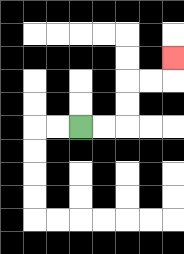{'start': '[3, 5]', 'end': '[7, 2]', 'path_directions': 'R,R,U,U,R,R,U', 'path_coordinates': '[[3, 5], [4, 5], [5, 5], [5, 4], [5, 3], [6, 3], [7, 3], [7, 2]]'}